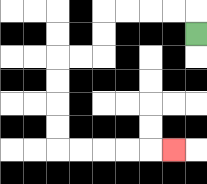{'start': '[8, 1]', 'end': '[7, 6]', 'path_directions': 'U,L,L,L,L,D,D,L,L,D,D,D,D,R,R,R,R,R', 'path_coordinates': '[[8, 1], [8, 0], [7, 0], [6, 0], [5, 0], [4, 0], [4, 1], [4, 2], [3, 2], [2, 2], [2, 3], [2, 4], [2, 5], [2, 6], [3, 6], [4, 6], [5, 6], [6, 6], [7, 6]]'}